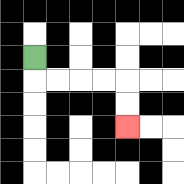{'start': '[1, 2]', 'end': '[5, 5]', 'path_directions': 'D,R,R,R,R,D,D', 'path_coordinates': '[[1, 2], [1, 3], [2, 3], [3, 3], [4, 3], [5, 3], [5, 4], [5, 5]]'}